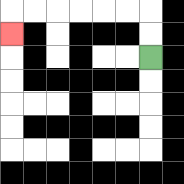{'start': '[6, 2]', 'end': '[0, 1]', 'path_directions': 'U,U,L,L,L,L,L,L,D', 'path_coordinates': '[[6, 2], [6, 1], [6, 0], [5, 0], [4, 0], [3, 0], [2, 0], [1, 0], [0, 0], [0, 1]]'}